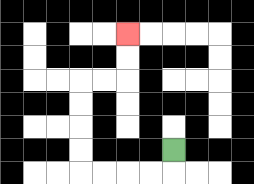{'start': '[7, 6]', 'end': '[5, 1]', 'path_directions': 'D,L,L,L,L,U,U,U,U,R,R,U,U', 'path_coordinates': '[[7, 6], [7, 7], [6, 7], [5, 7], [4, 7], [3, 7], [3, 6], [3, 5], [3, 4], [3, 3], [4, 3], [5, 3], [5, 2], [5, 1]]'}